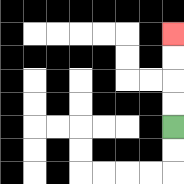{'start': '[7, 5]', 'end': '[7, 1]', 'path_directions': 'U,U,U,U', 'path_coordinates': '[[7, 5], [7, 4], [7, 3], [7, 2], [7, 1]]'}